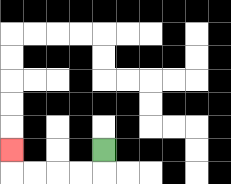{'start': '[4, 6]', 'end': '[0, 6]', 'path_directions': 'D,L,L,L,L,U', 'path_coordinates': '[[4, 6], [4, 7], [3, 7], [2, 7], [1, 7], [0, 7], [0, 6]]'}